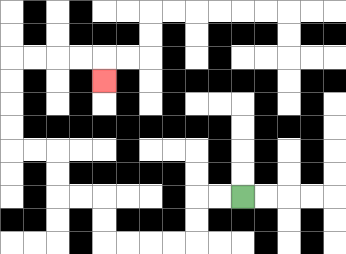{'start': '[10, 8]', 'end': '[4, 3]', 'path_directions': 'L,L,D,D,L,L,L,L,U,U,L,L,U,U,L,L,U,U,U,U,R,R,R,R,D', 'path_coordinates': '[[10, 8], [9, 8], [8, 8], [8, 9], [8, 10], [7, 10], [6, 10], [5, 10], [4, 10], [4, 9], [4, 8], [3, 8], [2, 8], [2, 7], [2, 6], [1, 6], [0, 6], [0, 5], [0, 4], [0, 3], [0, 2], [1, 2], [2, 2], [3, 2], [4, 2], [4, 3]]'}